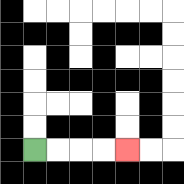{'start': '[1, 6]', 'end': '[5, 6]', 'path_directions': 'R,R,R,R', 'path_coordinates': '[[1, 6], [2, 6], [3, 6], [4, 6], [5, 6]]'}